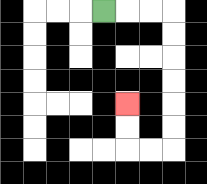{'start': '[4, 0]', 'end': '[5, 4]', 'path_directions': 'R,R,R,D,D,D,D,D,D,L,L,U,U', 'path_coordinates': '[[4, 0], [5, 0], [6, 0], [7, 0], [7, 1], [7, 2], [7, 3], [7, 4], [7, 5], [7, 6], [6, 6], [5, 6], [5, 5], [5, 4]]'}